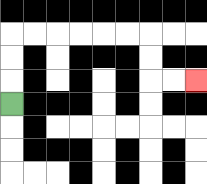{'start': '[0, 4]', 'end': '[8, 3]', 'path_directions': 'U,U,U,R,R,R,R,R,R,D,D,R,R', 'path_coordinates': '[[0, 4], [0, 3], [0, 2], [0, 1], [1, 1], [2, 1], [3, 1], [4, 1], [5, 1], [6, 1], [6, 2], [6, 3], [7, 3], [8, 3]]'}